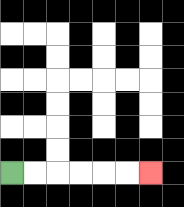{'start': '[0, 7]', 'end': '[6, 7]', 'path_directions': 'R,R,R,R,R,R', 'path_coordinates': '[[0, 7], [1, 7], [2, 7], [3, 7], [4, 7], [5, 7], [6, 7]]'}